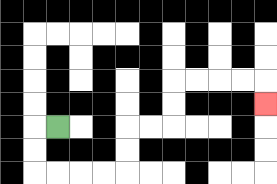{'start': '[2, 5]', 'end': '[11, 4]', 'path_directions': 'L,D,D,R,R,R,R,U,U,R,R,U,U,R,R,R,R,D', 'path_coordinates': '[[2, 5], [1, 5], [1, 6], [1, 7], [2, 7], [3, 7], [4, 7], [5, 7], [5, 6], [5, 5], [6, 5], [7, 5], [7, 4], [7, 3], [8, 3], [9, 3], [10, 3], [11, 3], [11, 4]]'}